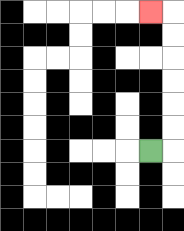{'start': '[6, 6]', 'end': '[6, 0]', 'path_directions': 'R,U,U,U,U,U,U,L', 'path_coordinates': '[[6, 6], [7, 6], [7, 5], [7, 4], [7, 3], [7, 2], [7, 1], [7, 0], [6, 0]]'}